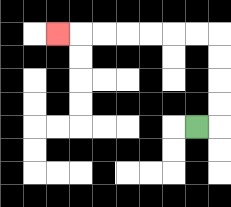{'start': '[8, 5]', 'end': '[2, 1]', 'path_directions': 'R,U,U,U,U,L,L,L,L,L,L,L', 'path_coordinates': '[[8, 5], [9, 5], [9, 4], [9, 3], [9, 2], [9, 1], [8, 1], [7, 1], [6, 1], [5, 1], [4, 1], [3, 1], [2, 1]]'}